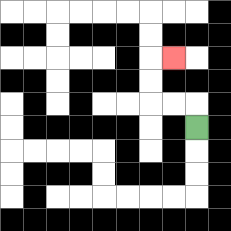{'start': '[8, 5]', 'end': '[7, 2]', 'path_directions': 'U,L,L,U,U,R', 'path_coordinates': '[[8, 5], [8, 4], [7, 4], [6, 4], [6, 3], [6, 2], [7, 2]]'}